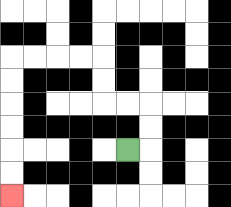{'start': '[5, 6]', 'end': '[0, 8]', 'path_directions': 'R,U,U,L,L,U,U,L,L,L,L,D,D,D,D,D,D', 'path_coordinates': '[[5, 6], [6, 6], [6, 5], [6, 4], [5, 4], [4, 4], [4, 3], [4, 2], [3, 2], [2, 2], [1, 2], [0, 2], [0, 3], [0, 4], [0, 5], [0, 6], [0, 7], [0, 8]]'}